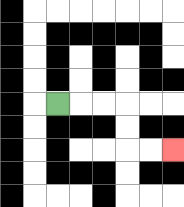{'start': '[2, 4]', 'end': '[7, 6]', 'path_directions': 'R,R,R,D,D,R,R', 'path_coordinates': '[[2, 4], [3, 4], [4, 4], [5, 4], [5, 5], [5, 6], [6, 6], [7, 6]]'}